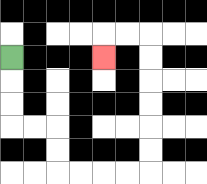{'start': '[0, 2]', 'end': '[4, 2]', 'path_directions': 'D,D,D,R,R,D,D,R,R,R,R,U,U,U,U,U,U,L,L,D', 'path_coordinates': '[[0, 2], [0, 3], [0, 4], [0, 5], [1, 5], [2, 5], [2, 6], [2, 7], [3, 7], [4, 7], [5, 7], [6, 7], [6, 6], [6, 5], [6, 4], [6, 3], [6, 2], [6, 1], [5, 1], [4, 1], [4, 2]]'}